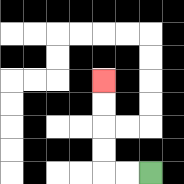{'start': '[6, 7]', 'end': '[4, 3]', 'path_directions': 'L,L,U,U,U,U', 'path_coordinates': '[[6, 7], [5, 7], [4, 7], [4, 6], [4, 5], [4, 4], [4, 3]]'}